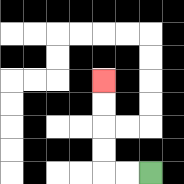{'start': '[6, 7]', 'end': '[4, 3]', 'path_directions': 'L,L,U,U,U,U', 'path_coordinates': '[[6, 7], [5, 7], [4, 7], [4, 6], [4, 5], [4, 4], [4, 3]]'}